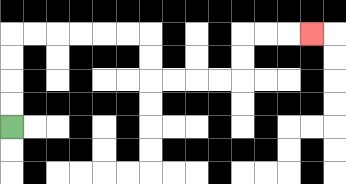{'start': '[0, 5]', 'end': '[13, 1]', 'path_directions': 'U,U,U,U,R,R,R,R,R,R,D,D,R,R,R,R,U,U,R,R,R', 'path_coordinates': '[[0, 5], [0, 4], [0, 3], [0, 2], [0, 1], [1, 1], [2, 1], [3, 1], [4, 1], [5, 1], [6, 1], [6, 2], [6, 3], [7, 3], [8, 3], [9, 3], [10, 3], [10, 2], [10, 1], [11, 1], [12, 1], [13, 1]]'}